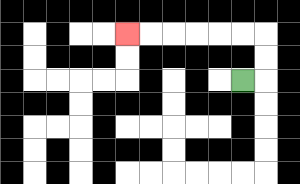{'start': '[10, 3]', 'end': '[5, 1]', 'path_directions': 'R,U,U,L,L,L,L,L,L', 'path_coordinates': '[[10, 3], [11, 3], [11, 2], [11, 1], [10, 1], [9, 1], [8, 1], [7, 1], [6, 1], [5, 1]]'}